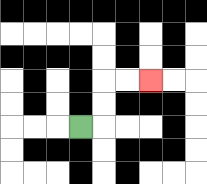{'start': '[3, 5]', 'end': '[6, 3]', 'path_directions': 'R,U,U,R,R', 'path_coordinates': '[[3, 5], [4, 5], [4, 4], [4, 3], [5, 3], [6, 3]]'}